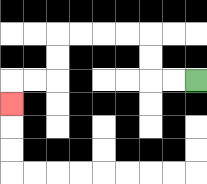{'start': '[8, 3]', 'end': '[0, 4]', 'path_directions': 'L,L,U,U,L,L,L,L,D,D,L,L,D', 'path_coordinates': '[[8, 3], [7, 3], [6, 3], [6, 2], [6, 1], [5, 1], [4, 1], [3, 1], [2, 1], [2, 2], [2, 3], [1, 3], [0, 3], [0, 4]]'}